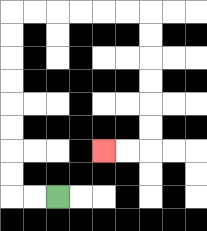{'start': '[2, 8]', 'end': '[4, 6]', 'path_directions': 'L,L,U,U,U,U,U,U,U,U,R,R,R,R,R,R,D,D,D,D,D,D,L,L', 'path_coordinates': '[[2, 8], [1, 8], [0, 8], [0, 7], [0, 6], [0, 5], [0, 4], [0, 3], [0, 2], [0, 1], [0, 0], [1, 0], [2, 0], [3, 0], [4, 0], [5, 0], [6, 0], [6, 1], [6, 2], [6, 3], [6, 4], [6, 5], [6, 6], [5, 6], [4, 6]]'}